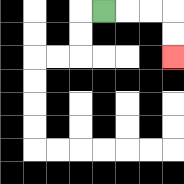{'start': '[4, 0]', 'end': '[7, 2]', 'path_directions': 'R,R,R,D,D', 'path_coordinates': '[[4, 0], [5, 0], [6, 0], [7, 0], [7, 1], [7, 2]]'}